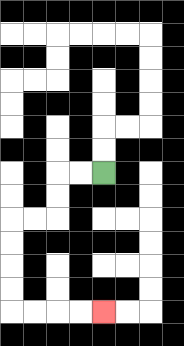{'start': '[4, 7]', 'end': '[4, 13]', 'path_directions': 'L,L,D,D,L,L,D,D,D,D,R,R,R,R', 'path_coordinates': '[[4, 7], [3, 7], [2, 7], [2, 8], [2, 9], [1, 9], [0, 9], [0, 10], [0, 11], [0, 12], [0, 13], [1, 13], [2, 13], [3, 13], [4, 13]]'}